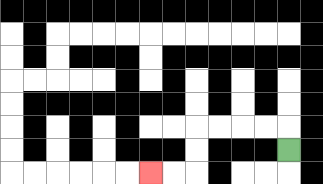{'start': '[12, 6]', 'end': '[6, 7]', 'path_directions': 'U,L,L,L,L,D,D,L,L', 'path_coordinates': '[[12, 6], [12, 5], [11, 5], [10, 5], [9, 5], [8, 5], [8, 6], [8, 7], [7, 7], [6, 7]]'}